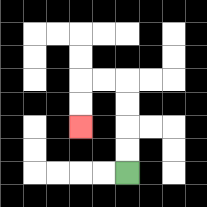{'start': '[5, 7]', 'end': '[3, 5]', 'path_directions': 'U,U,U,U,L,L,D,D', 'path_coordinates': '[[5, 7], [5, 6], [5, 5], [5, 4], [5, 3], [4, 3], [3, 3], [3, 4], [3, 5]]'}